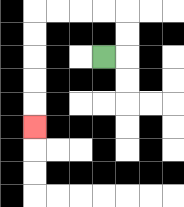{'start': '[4, 2]', 'end': '[1, 5]', 'path_directions': 'R,U,U,L,L,L,L,D,D,D,D,D', 'path_coordinates': '[[4, 2], [5, 2], [5, 1], [5, 0], [4, 0], [3, 0], [2, 0], [1, 0], [1, 1], [1, 2], [1, 3], [1, 4], [1, 5]]'}